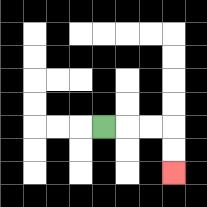{'start': '[4, 5]', 'end': '[7, 7]', 'path_directions': 'R,R,R,D,D', 'path_coordinates': '[[4, 5], [5, 5], [6, 5], [7, 5], [7, 6], [7, 7]]'}